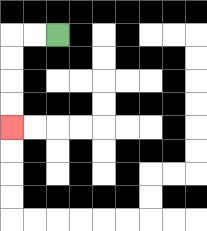{'start': '[2, 1]', 'end': '[0, 5]', 'path_directions': 'L,L,D,D,D,D', 'path_coordinates': '[[2, 1], [1, 1], [0, 1], [0, 2], [0, 3], [0, 4], [0, 5]]'}